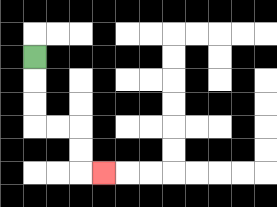{'start': '[1, 2]', 'end': '[4, 7]', 'path_directions': 'D,D,D,R,R,D,D,R', 'path_coordinates': '[[1, 2], [1, 3], [1, 4], [1, 5], [2, 5], [3, 5], [3, 6], [3, 7], [4, 7]]'}